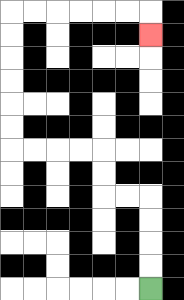{'start': '[6, 12]', 'end': '[6, 1]', 'path_directions': 'U,U,U,U,L,L,U,U,L,L,L,L,U,U,U,U,U,U,R,R,R,R,R,R,D', 'path_coordinates': '[[6, 12], [6, 11], [6, 10], [6, 9], [6, 8], [5, 8], [4, 8], [4, 7], [4, 6], [3, 6], [2, 6], [1, 6], [0, 6], [0, 5], [0, 4], [0, 3], [0, 2], [0, 1], [0, 0], [1, 0], [2, 0], [3, 0], [4, 0], [5, 0], [6, 0], [6, 1]]'}